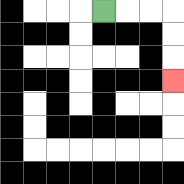{'start': '[4, 0]', 'end': '[7, 3]', 'path_directions': 'R,R,R,D,D,D', 'path_coordinates': '[[4, 0], [5, 0], [6, 0], [7, 0], [7, 1], [7, 2], [7, 3]]'}